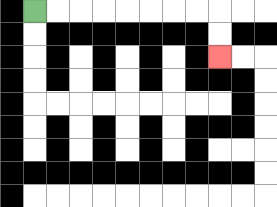{'start': '[1, 0]', 'end': '[9, 2]', 'path_directions': 'R,R,R,R,R,R,R,R,D,D', 'path_coordinates': '[[1, 0], [2, 0], [3, 0], [4, 0], [5, 0], [6, 0], [7, 0], [8, 0], [9, 0], [9, 1], [9, 2]]'}